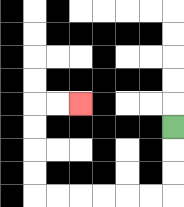{'start': '[7, 5]', 'end': '[3, 4]', 'path_directions': 'D,D,D,L,L,L,L,L,L,U,U,U,U,R,R', 'path_coordinates': '[[7, 5], [7, 6], [7, 7], [7, 8], [6, 8], [5, 8], [4, 8], [3, 8], [2, 8], [1, 8], [1, 7], [1, 6], [1, 5], [1, 4], [2, 4], [3, 4]]'}